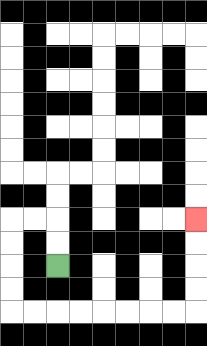{'start': '[2, 11]', 'end': '[8, 9]', 'path_directions': 'U,U,L,L,D,D,D,D,R,R,R,R,R,R,R,R,U,U,U,U', 'path_coordinates': '[[2, 11], [2, 10], [2, 9], [1, 9], [0, 9], [0, 10], [0, 11], [0, 12], [0, 13], [1, 13], [2, 13], [3, 13], [4, 13], [5, 13], [6, 13], [7, 13], [8, 13], [8, 12], [8, 11], [8, 10], [8, 9]]'}